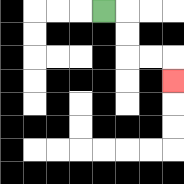{'start': '[4, 0]', 'end': '[7, 3]', 'path_directions': 'R,D,D,R,R,D', 'path_coordinates': '[[4, 0], [5, 0], [5, 1], [5, 2], [6, 2], [7, 2], [7, 3]]'}